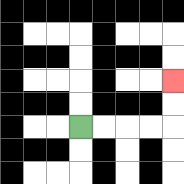{'start': '[3, 5]', 'end': '[7, 3]', 'path_directions': 'R,R,R,R,U,U', 'path_coordinates': '[[3, 5], [4, 5], [5, 5], [6, 5], [7, 5], [7, 4], [7, 3]]'}